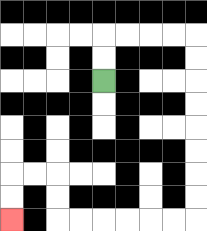{'start': '[4, 3]', 'end': '[0, 9]', 'path_directions': 'U,U,R,R,R,R,D,D,D,D,D,D,D,D,L,L,L,L,L,L,U,U,L,L,D,D', 'path_coordinates': '[[4, 3], [4, 2], [4, 1], [5, 1], [6, 1], [7, 1], [8, 1], [8, 2], [8, 3], [8, 4], [8, 5], [8, 6], [8, 7], [8, 8], [8, 9], [7, 9], [6, 9], [5, 9], [4, 9], [3, 9], [2, 9], [2, 8], [2, 7], [1, 7], [0, 7], [0, 8], [0, 9]]'}